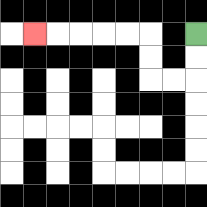{'start': '[8, 1]', 'end': '[1, 1]', 'path_directions': 'D,D,L,L,U,U,L,L,L,L,L', 'path_coordinates': '[[8, 1], [8, 2], [8, 3], [7, 3], [6, 3], [6, 2], [6, 1], [5, 1], [4, 1], [3, 1], [2, 1], [1, 1]]'}